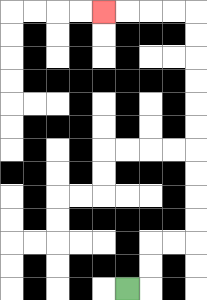{'start': '[5, 12]', 'end': '[4, 0]', 'path_directions': 'R,U,U,R,R,U,U,U,U,U,U,U,U,U,U,L,L,L,L', 'path_coordinates': '[[5, 12], [6, 12], [6, 11], [6, 10], [7, 10], [8, 10], [8, 9], [8, 8], [8, 7], [8, 6], [8, 5], [8, 4], [8, 3], [8, 2], [8, 1], [8, 0], [7, 0], [6, 0], [5, 0], [4, 0]]'}